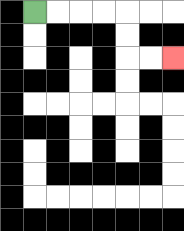{'start': '[1, 0]', 'end': '[7, 2]', 'path_directions': 'R,R,R,R,D,D,R,R', 'path_coordinates': '[[1, 0], [2, 0], [3, 0], [4, 0], [5, 0], [5, 1], [5, 2], [6, 2], [7, 2]]'}